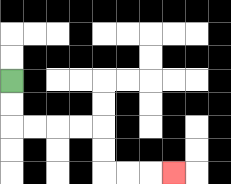{'start': '[0, 3]', 'end': '[7, 7]', 'path_directions': 'D,D,R,R,R,R,D,D,R,R,R', 'path_coordinates': '[[0, 3], [0, 4], [0, 5], [1, 5], [2, 5], [3, 5], [4, 5], [4, 6], [4, 7], [5, 7], [6, 7], [7, 7]]'}